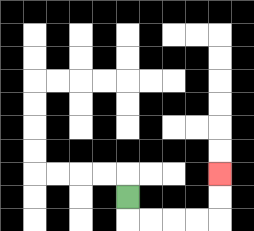{'start': '[5, 8]', 'end': '[9, 7]', 'path_directions': 'D,R,R,R,R,U,U', 'path_coordinates': '[[5, 8], [5, 9], [6, 9], [7, 9], [8, 9], [9, 9], [9, 8], [9, 7]]'}